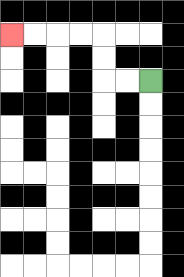{'start': '[6, 3]', 'end': '[0, 1]', 'path_directions': 'L,L,U,U,L,L,L,L', 'path_coordinates': '[[6, 3], [5, 3], [4, 3], [4, 2], [4, 1], [3, 1], [2, 1], [1, 1], [0, 1]]'}